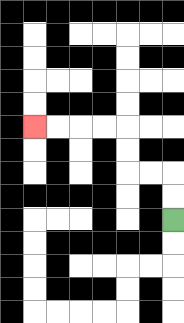{'start': '[7, 9]', 'end': '[1, 5]', 'path_directions': 'U,U,L,L,U,U,L,L,L,L', 'path_coordinates': '[[7, 9], [7, 8], [7, 7], [6, 7], [5, 7], [5, 6], [5, 5], [4, 5], [3, 5], [2, 5], [1, 5]]'}